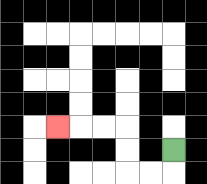{'start': '[7, 6]', 'end': '[2, 5]', 'path_directions': 'D,L,L,U,U,L,L,L', 'path_coordinates': '[[7, 6], [7, 7], [6, 7], [5, 7], [5, 6], [5, 5], [4, 5], [3, 5], [2, 5]]'}